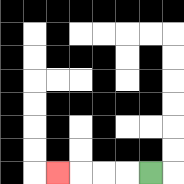{'start': '[6, 7]', 'end': '[2, 7]', 'path_directions': 'L,L,L,L', 'path_coordinates': '[[6, 7], [5, 7], [4, 7], [3, 7], [2, 7]]'}